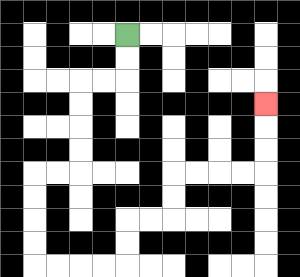{'start': '[5, 1]', 'end': '[11, 4]', 'path_directions': 'D,D,L,L,D,D,D,D,L,L,D,D,D,D,R,R,R,R,U,U,R,R,U,U,R,R,R,R,U,U,U', 'path_coordinates': '[[5, 1], [5, 2], [5, 3], [4, 3], [3, 3], [3, 4], [3, 5], [3, 6], [3, 7], [2, 7], [1, 7], [1, 8], [1, 9], [1, 10], [1, 11], [2, 11], [3, 11], [4, 11], [5, 11], [5, 10], [5, 9], [6, 9], [7, 9], [7, 8], [7, 7], [8, 7], [9, 7], [10, 7], [11, 7], [11, 6], [11, 5], [11, 4]]'}